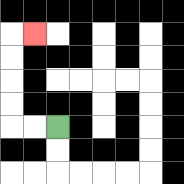{'start': '[2, 5]', 'end': '[1, 1]', 'path_directions': 'L,L,U,U,U,U,R', 'path_coordinates': '[[2, 5], [1, 5], [0, 5], [0, 4], [0, 3], [0, 2], [0, 1], [1, 1]]'}